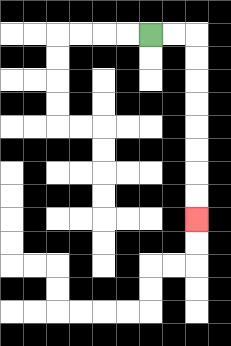{'start': '[6, 1]', 'end': '[8, 9]', 'path_directions': 'R,R,D,D,D,D,D,D,D,D', 'path_coordinates': '[[6, 1], [7, 1], [8, 1], [8, 2], [8, 3], [8, 4], [8, 5], [8, 6], [8, 7], [8, 8], [8, 9]]'}